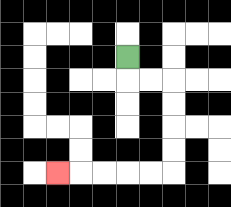{'start': '[5, 2]', 'end': '[2, 7]', 'path_directions': 'D,R,R,D,D,D,D,L,L,L,L,L', 'path_coordinates': '[[5, 2], [5, 3], [6, 3], [7, 3], [7, 4], [7, 5], [7, 6], [7, 7], [6, 7], [5, 7], [4, 7], [3, 7], [2, 7]]'}